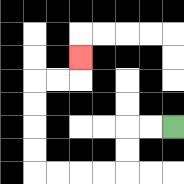{'start': '[7, 5]', 'end': '[3, 2]', 'path_directions': 'L,L,D,D,L,L,L,L,U,U,U,U,R,R,U', 'path_coordinates': '[[7, 5], [6, 5], [5, 5], [5, 6], [5, 7], [4, 7], [3, 7], [2, 7], [1, 7], [1, 6], [1, 5], [1, 4], [1, 3], [2, 3], [3, 3], [3, 2]]'}